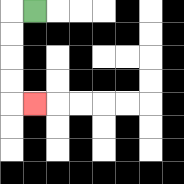{'start': '[1, 0]', 'end': '[1, 4]', 'path_directions': 'L,D,D,D,D,R', 'path_coordinates': '[[1, 0], [0, 0], [0, 1], [0, 2], [0, 3], [0, 4], [1, 4]]'}